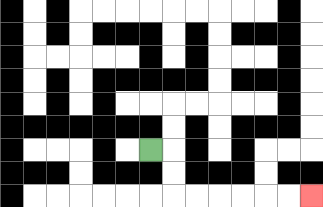{'start': '[6, 6]', 'end': '[13, 8]', 'path_directions': 'R,D,D,R,R,R,R,R,R', 'path_coordinates': '[[6, 6], [7, 6], [7, 7], [7, 8], [8, 8], [9, 8], [10, 8], [11, 8], [12, 8], [13, 8]]'}